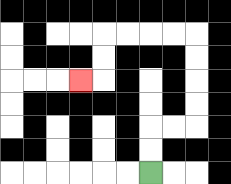{'start': '[6, 7]', 'end': '[3, 3]', 'path_directions': 'U,U,R,R,U,U,U,U,L,L,L,L,D,D,L', 'path_coordinates': '[[6, 7], [6, 6], [6, 5], [7, 5], [8, 5], [8, 4], [8, 3], [8, 2], [8, 1], [7, 1], [6, 1], [5, 1], [4, 1], [4, 2], [4, 3], [3, 3]]'}